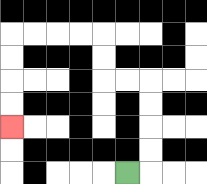{'start': '[5, 7]', 'end': '[0, 5]', 'path_directions': 'R,U,U,U,U,L,L,U,U,L,L,L,L,D,D,D,D', 'path_coordinates': '[[5, 7], [6, 7], [6, 6], [6, 5], [6, 4], [6, 3], [5, 3], [4, 3], [4, 2], [4, 1], [3, 1], [2, 1], [1, 1], [0, 1], [0, 2], [0, 3], [0, 4], [0, 5]]'}